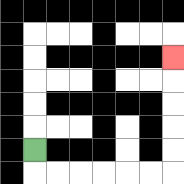{'start': '[1, 6]', 'end': '[7, 2]', 'path_directions': 'D,R,R,R,R,R,R,U,U,U,U,U', 'path_coordinates': '[[1, 6], [1, 7], [2, 7], [3, 7], [4, 7], [5, 7], [6, 7], [7, 7], [7, 6], [7, 5], [7, 4], [7, 3], [7, 2]]'}